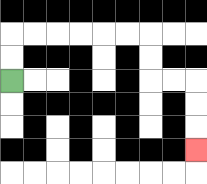{'start': '[0, 3]', 'end': '[8, 6]', 'path_directions': 'U,U,R,R,R,R,R,R,D,D,R,R,D,D,D', 'path_coordinates': '[[0, 3], [0, 2], [0, 1], [1, 1], [2, 1], [3, 1], [4, 1], [5, 1], [6, 1], [6, 2], [6, 3], [7, 3], [8, 3], [8, 4], [8, 5], [8, 6]]'}